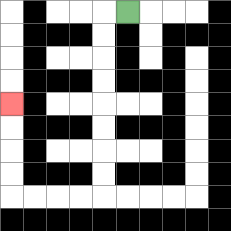{'start': '[5, 0]', 'end': '[0, 4]', 'path_directions': 'L,D,D,D,D,D,D,D,D,L,L,L,L,U,U,U,U', 'path_coordinates': '[[5, 0], [4, 0], [4, 1], [4, 2], [4, 3], [4, 4], [4, 5], [4, 6], [4, 7], [4, 8], [3, 8], [2, 8], [1, 8], [0, 8], [0, 7], [0, 6], [0, 5], [0, 4]]'}